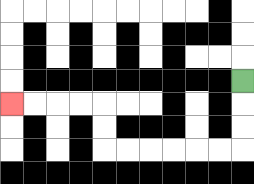{'start': '[10, 3]', 'end': '[0, 4]', 'path_directions': 'D,D,D,L,L,L,L,L,L,U,U,L,L,L,L', 'path_coordinates': '[[10, 3], [10, 4], [10, 5], [10, 6], [9, 6], [8, 6], [7, 6], [6, 6], [5, 6], [4, 6], [4, 5], [4, 4], [3, 4], [2, 4], [1, 4], [0, 4]]'}